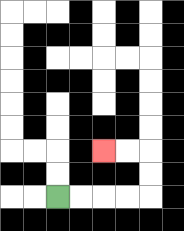{'start': '[2, 8]', 'end': '[4, 6]', 'path_directions': 'R,R,R,R,U,U,L,L', 'path_coordinates': '[[2, 8], [3, 8], [4, 8], [5, 8], [6, 8], [6, 7], [6, 6], [5, 6], [4, 6]]'}